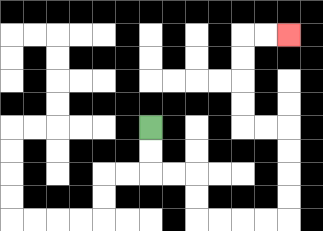{'start': '[6, 5]', 'end': '[12, 1]', 'path_directions': 'D,D,R,R,D,D,R,R,R,R,U,U,U,U,L,L,U,U,U,U,R,R', 'path_coordinates': '[[6, 5], [6, 6], [6, 7], [7, 7], [8, 7], [8, 8], [8, 9], [9, 9], [10, 9], [11, 9], [12, 9], [12, 8], [12, 7], [12, 6], [12, 5], [11, 5], [10, 5], [10, 4], [10, 3], [10, 2], [10, 1], [11, 1], [12, 1]]'}